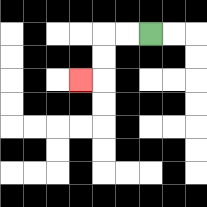{'start': '[6, 1]', 'end': '[3, 3]', 'path_directions': 'L,L,D,D,L', 'path_coordinates': '[[6, 1], [5, 1], [4, 1], [4, 2], [4, 3], [3, 3]]'}